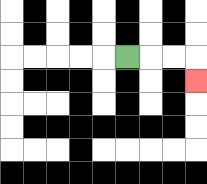{'start': '[5, 2]', 'end': '[8, 3]', 'path_directions': 'R,R,R,D', 'path_coordinates': '[[5, 2], [6, 2], [7, 2], [8, 2], [8, 3]]'}